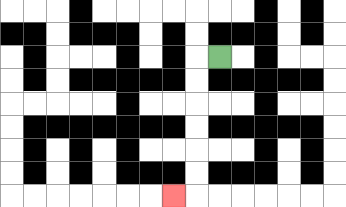{'start': '[9, 2]', 'end': '[7, 8]', 'path_directions': 'L,D,D,D,D,D,D,L', 'path_coordinates': '[[9, 2], [8, 2], [8, 3], [8, 4], [8, 5], [8, 6], [8, 7], [8, 8], [7, 8]]'}